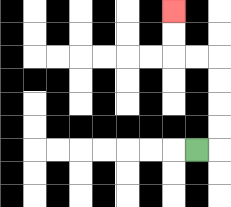{'start': '[8, 6]', 'end': '[7, 0]', 'path_directions': 'R,U,U,U,U,L,L,U,U', 'path_coordinates': '[[8, 6], [9, 6], [9, 5], [9, 4], [9, 3], [9, 2], [8, 2], [7, 2], [7, 1], [7, 0]]'}